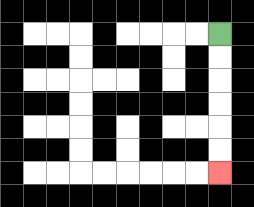{'start': '[9, 1]', 'end': '[9, 7]', 'path_directions': 'D,D,D,D,D,D', 'path_coordinates': '[[9, 1], [9, 2], [9, 3], [9, 4], [9, 5], [9, 6], [9, 7]]'}